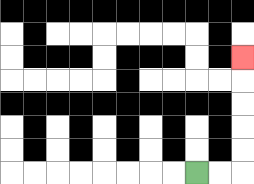{'start': '[8, 7]', 'end': '[10, 2]', 'path_directions': 'R,R,U,U,U,U,U', 'path_coordinates': '[[8, 7], [9, 7], [10, 7], [10, 6], [10, 5], [10, 4], [10, 3], [10, 2]]'}